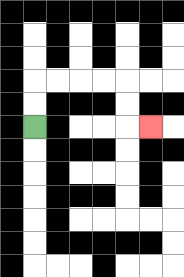{'start': '[1, 5]', 'end': '[6, 5]', 'path_directions': 'U,U,R,R,R,R,D,D,R', 'path_coordinates': '[[1, 5], [1, 4], [1, 3], [2, 3], [3, 3], [4, 3], [5, 3], [5, 4], [5, 5], [6, 5]]'}